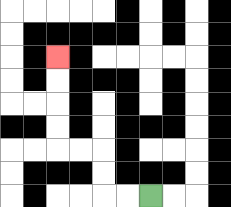{'start': '[6, 8]', 'end': '[2, 2]', 'path_directions': 'L,L,U,U,L,L,U,U,U,U', 'path_coordinates': '[[6, 8], [5, 8], [4, 8], [4, 7], [4, 6], [3, 6], [2, 6], [2, 5], [2, 4], [2, 3], [2, 2]]'}